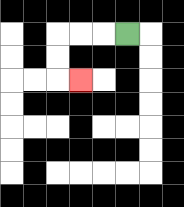{'start': '[5, 1]', 'end': '[3, 3]', 'path_directions': 'L,L,L,D,D,R', 'path_coordinates': '[[5, 1], [4, 1], [3, 1], [2, 1], [2, 2], [2, 3], [3, 3]]'}